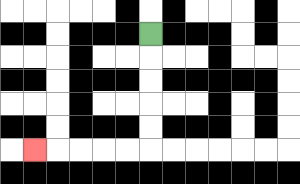{'start': '[6, 1]', 'end': '[1, 6]', 'path_directions': 'D,D,D,D,D,L,L,L,L,L', 'path_coordinates': '[[6, 1], [6, 2], [6, 3], [6, 4], [6, 5], [6, 6], [5, 6], [4, 6], [3, 6], [2, 6], [1, 6]]'}